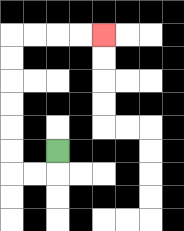{'start': '[2, 6]', 'end': '[4, 1]', 'path_directions': 'D,L,L,U,U,U,U,U,U,R,R,R,R', 'path_coordinates': '[[2, 6], [2, 7], [1, 7], [0, 7], [0, 6], [0, 5], [0, 4], [0, 3], [0, 2], [0, 1], [1, 1], [2, 1], [3, 1], [4, 1]]'}